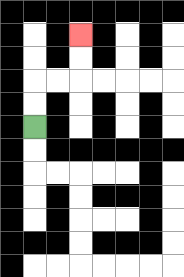{'start': '[1, 5]', 'end': '[3, 1]', 'path_directions': 'U,U,R,R,U,U', 'path_coordinates': '[[1, 5], [1, 4], [1, 3], [2, 3], [3, 3], [3, 2], [3, 1]]'}